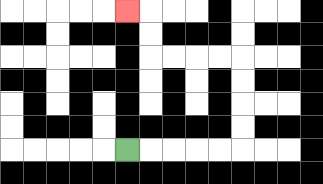{'start': '[5, 6]', 'end': '[5, 0]', 'path_directions': 'R,R,R,R,R,U,U,U,U,L,L,L,L,U,U,L', 'path_coordinates': '[[5, 6], [6, 6], [7, 6], [8, 6], [9, 6], [10, 6], [10, 5], [10, 4], [10, 3], [10, 2], [9, 2], [8, 2], [7, 2], [6, 2], [6, 1], [6, 0], [5, 0]]'}